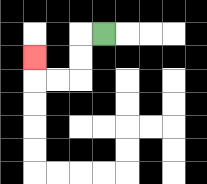{'start': '[4, 1]', 'end': '[1, 2]', 'path_directions': 'L,D,D,L,L,U', 'path_coordinates': '[[4, 1], [3, 1], [3, 2], [3, 3], [2, 3], [1, 3], [1, 2]]'}